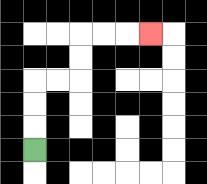{'start': '[1, 6]', 'end': '[6, 1]', 'path_directions': 'U,U,U,R,R,U,U,R,R,R', 'path_coordinates': '[[1, 6], [1, 5], [1, 4], [1, 3], [2, 3], [3, 3], [3, 2], [3, 1], [4, 1], [5, 1], [6, 1]]'}